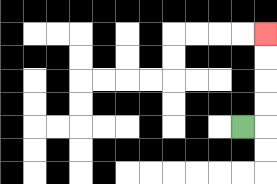{'start': '[10, 5]', 'end': '[11, 1]', 'path_directions': 'R,U,U,U,U', 'path_coordinates': '[[10, 5], [11, 5], [11, 4], [11, 3], [11, 2], [11, 1]]'}